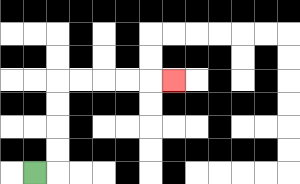{'start': '[1, 7]', 'end': '[7, 3]', 'path_directions': 'R,U,U,U,U,R,R,R,R,R', 'path_coordinates': '[[1, 7], [2, 7], [2, 6], [2, 5], [2, 4], [2, 3], [3, 3], [4, 3], [5, 3], [6, 3], [7, 3]]'}